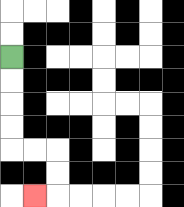{'start': '[0, 2]', 'end': '[1, 8]', 'path_directions': 'D,D,D,D,R,R,D,D,L', 'path_coordinates': '[[0, 2], [0, 3], [0, 4], [0, 5], [0, 6], [1, 6], [2, 6], [2, 7], [2, 8], [1, 8]]'}